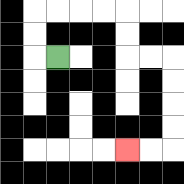{'start': '[2, 2]', 'end': '[5, 6]', 'path_directions': 'L,U,U,R,R,R,R,D,D,R,R,D,D,D,D,L,L', 'path_coordinates': '[[2, 2], [1, 2], [1, 1], [1, 0], [2, 0], [3, 0], [4, 0], [5, 0], [5, 1], [5, 2], [6, 2], [7, 2], [7, 3], [7, 4], [7, 5], [7, 6], [6, 6], [5, 6]]'}